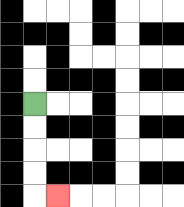{'start': '[1, 4]', 'end': '[2, 8]', 'path_directions': 'D,D,D,D,R', 'path_coordinates': '[[1, 4], [1, 5], [1, 6], [1, 7], [1, 8], [2, 8]]'}